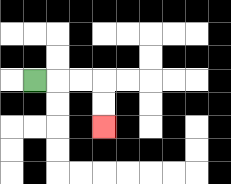{'start': '[1, 3]', 'end': '[4, 5]', 'path_directions': 'R,R,R,D,D', 'path_coordinates': '[[1, 3], [2, 3], [3, 3], [4, 3], [4, 4], [4, 5]]'}